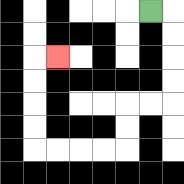{'start': '[6, 0]', 'end': '[2, 2]', 'path_directions': 'R,D,D,D,D,L,L,D,D,L,L,L,L,U,U,U,U,R', 'path_coordinates': '[[6, 0], [7, 0], [7, 1], [7, 2], [7, 3], [7, 4], [6, 4], [5, 4], [5, 5], [5, 6], [4, 6], [3, 6], [2, 6], [1, 6], [1, 5], [1, 4], [1, 3], [1, 2], [2, 2]]'}